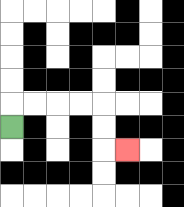{'start': '[0, 5]', 'end': '[5, 6]', 'path_directions': 'U,R,R,R,R,D,D,R', 'path_coordinates': '[[0, 5], [0, 4], [1, 4], [2, 4], [3, 4], [4, 4], [4, 5], [4, 6], [5, 6]]'}